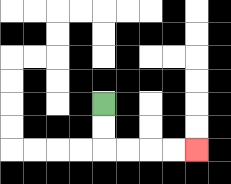{'start': '[4, 4]', 'end': '[8, 6]', 'path_directions': 'D,D,R,R,R,R', 'path_coordinates': '[[4, 4], [4, 5], [4, 6], [5, 6], [6, 6], [7, 6], [8, 6]]'}